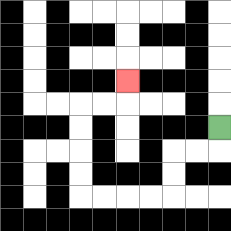{'start': '[9, 5]', 'end': '[5, 3]', 'path_directions': 'D,L,L,D,D,L,L,L,L,U,U,U,U,R,R,U', 'path_coordinates': '[[9, 5], [9, 6], [8, 6], [7, 6], [7, 7], [7, 8], [6, 8], [5, 8], [4, 8], [3, 8], [3, 7], [3, 6], [3, 5], [3, 4], [4, 4], [5, 4], [5, 3]]'}